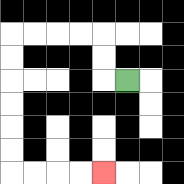{'start': '[5, 3]', 'end': '[4, 7]', 'path_directions': 'L,U,U,L,L,L,L,D,D,D,D,D,D,R,R,R,R', 'path_coordinates': '[[5, 3], [4, 3], [4, 2], [4, 1], [3, 1], [2, 1], [1, 1], [0, 1], [0, 2], [0, 3], [0, 4], [0, 5], [0, 6], [0, 7], [1, 7], [2, 7], [3, 7], [4, 7]]'}